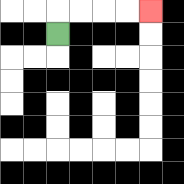{'start': '[2, 1]', 'end': '[6, 0]', 'path_directions': 'U,R,R,R,R', 'path_coordinates': '[[2, 1], [2, 0], [3, 0], [4, 0], [5, 0], [6, 0]]'}